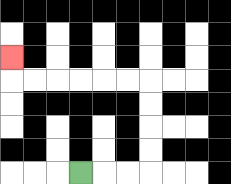{'start': '[3, 7]', 'end': '[0, 2]', 'path_directions': 'R,R,R,U,U,U,U,L,L,L,L,L,L,U', 'path_coordinates': '[[3, 7], [4, 7], [5, 7], [6, 7], [6, 6], [6, 5], [6, 4], [6, 3], [5, 3], [4, 3], [3, 3], [2, 3], [1, 3], [0, 3], [0, 2]]'}